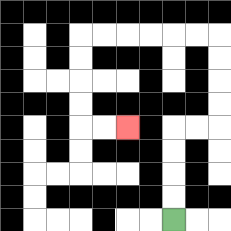{'start': '[7, 9]', 'end': '[5, 5]', 'path_directions': 'U,U,U,U,R,R,U,U,U,U,L,L,L,L,L,L,D,D,D,D,R,R', 'path_coordinates': '[[7, 9], [7, 8], [7, 7], [7, 6], [7, 5], [8, 5], [9, 5], [9, 4], [9, 3], [9, 2], [9, 1], [8, 1], [7, 1], [6, 1], [5, 1], [4, 1], [3, 1], [3, 2], [3, 3], [3, 4], [3, 5], [4, 5], [5, 5]]'}